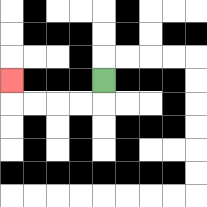{'start': '[4, 3]', 'end': '[0, 3]', 'path_directions': 'D,L,L,L,L,U', 'path_coordinates': '[[4, 3], [4, 4], [3, 4], [2, 4], [1, 4], [0, 4], [0, 3]]'}